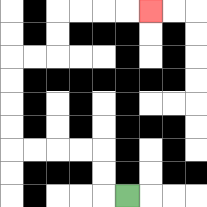{'start': '[5, 8]', 'end': '[6, 0]', 'path_directions': 'L,U,U,L,L,L,L,U,U,U,U,R,R,U,U,R,R,R,R', 'path_coordinates': '[[5, 8], [4, 8], [4, 7], [4, 6], [3, 6], [2, 6], [1, 6], [0, 6], [0, 5], [0, 4], [0, 3], [0, 2], [1, 2], [2, 2], [2, 1], [2, 0], [3, 0], [4, 0], [5, 0], [6, 0]]'}